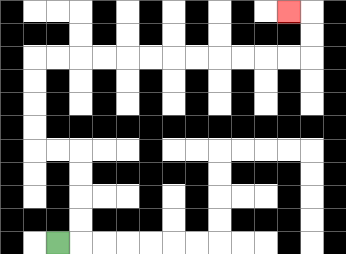{'start': '[2, 10]', 'end': '[12, 0]', 'path_directions': 'R,U,U,U,U,L,L,U,U,U,U,R,R,R,R,R,R,R,R,R,R,R,R,U,U,L', 'path_coordinates': '[[2, 10], [3, 10], [3, 9], [3, 8], [3, 7], [3, 6], [2, 6], [1, 6], [1, 5], [1, 4], [1, 3], [1, 2], [2, 2], [3, 2], [4, 2], [5, 2], [6, 2], [7, 2], [8, 2], [9, 2], [10, 2], [11, 2], [12, 2], [13, 2], [13, 1], [13, 0], [12, 0]]'}